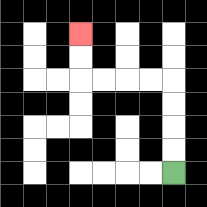{'start': '[7, 7]', 'end': '[3, 1]', 'path_directions': 'U,U,U,U,L,L,L,L,U,U', 'path_coordinates': '[[7, 7], [7, 6], [7, 5], [7, 4], [7, 3], [6, 3], [5, 3], [4, 3], [3, 3], [3, 2], [3, 1]]'}